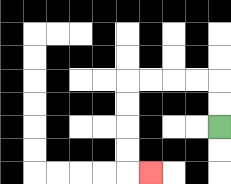{'start': '[9, 5]', 'end': '[6, 7]', 'path_directions': 'U,U,L,L,L,L,D,D,D,D,R', 'path_coordinates': '[[9, 5], [9, 4], [9, 3], [8, 3], [7, 3], [6, 3], [5, 3], [5, 4], [5, 5], [5, 6], [5, 7], [6, 7]]'}